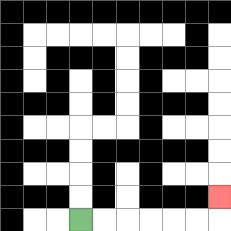{'start': '[3, 9]', 'end': '[9, 8]', 'path_directions': 'R,R,R,R,R,R,U', 'path_coordinates': '[[3, 9], [4, 9], [5, 9], [6, 9], [7, 9], [8, 9], [9, 9], [9, 8]]'}